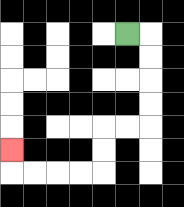{'start': '[5, 1]', 'end': '[0, 6]', 'path_directions': 'R,D,D,D,D,L,L,D,D,L,L,L,L,U', 'path_coordinates': '[[5, 1], [6, 1], [6, 2], [6, 3], [6, 4], [6, 5], [5, 5], [4, 5], [4, 6], [4, 7], [3, 7], [2, 7], [1, 7], [0, 7], [0, 6]]'}